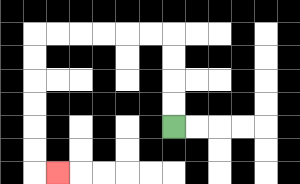{'start': '[7, 5]', 'end': '[2, 7]', 'path_directions': 'U,U,U,U,L,L,L,L,L,L,D,D,D,D,D,D,R', 'path_coordinates': '[[7, 5], [7, 4], [7, 3], [7, 2], [7, 1], [6, 1], [5, 1], [4, 1], [3, 1], [2, 1], [1, 1], [1, 2], [1, 3], [1, 4], [1, 5], [1, 6], [1, 7], [2, 7]]'}